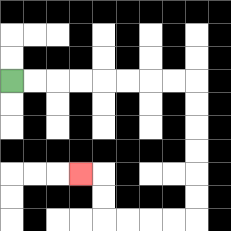{'start': '[0, 3]', 'end': '[3, 7]', 'path_directions': 'R,R,R,R,R,R,R,R,D,D,D,D,D,D,L,L,L,L,U,U,L', 'path_coordinates': '[[0, 3], [1, 3], [2, 3], [3, 3], [4, 3], [5, 3], [6, 3], [7, 3], [8, 3], [8, 4], [8, 5], [8, 6], [8, 7], [8, 8], [8, 9], [7, 9], [6, 9], [5, 9], [4, 9], [4, 8], [4, 7], [3, 7]]'}